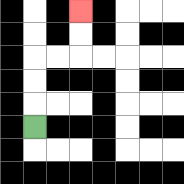{'start': '[1, 5]', 'end': '[3, 0]', 'path_directions': 'U,U,U,R,R,U,U', 'path_coordinates': '[[1, 5], [1, 4], [1, 3], [1, 2], [2, 2], [3, 2], [3, 1], [3, 0]]'}